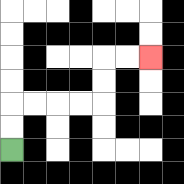{'start': '[0, 6]', 'end': '[6, 2]', 'path_directions': 'U,U,R,R,R,R,U,U,R,R', 'path_coordinates': '[[0, 6], [0, 5], [0, 4], [1, 4], [2, 4], [3, 4], [4, 4], [4, 3], [4, 2], [5, 2], [6, 2]]'}